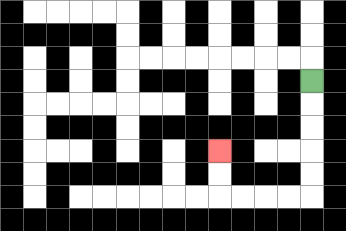{'start': '[13, 3]', 'end': '[9, 6]', 'path_directions': 'D,D,D,D,D,L,L,L,L,U,U', 'path_coordinates': '[[13, 3], [13, 4], [13, 5], [13, 6], [13, 7], [13, 8], [12, 8], [11, 8], [10, 8], [9, 8], [9, 7], [9, 6]]'}